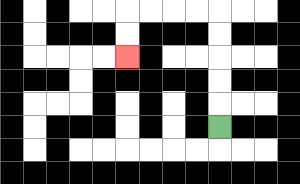{'start': '[9, 5]', 'end': '[5, 2]', 'path_directions': 'U,U,U,U,U,L,L,L,L,D,D', 'path_coordinates': '[[9, 5], [9, 4], [9, 3], [9, 2], [9, 1], [9, 0], [8, 0], [7, 0], [6, 0], [5, 0], [5, 1], [5, 2]]'}